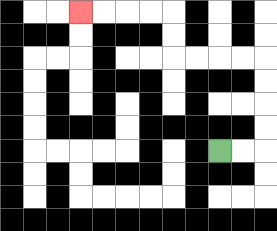{'start': '[9, 6]', 'end': '[3, 0]', 'path_directions': 'R,R,U,U,U,U,L,L,L,L,U,U,L,L,L,L', 'path_coordinates': '[[9, 6], [10, 6], [11, 6], [11, 5], [11, 4], [11, 3], [11, 2], [10, 2], [9, 2], [8, 2], [7, 2], [7, 1], [7, 0], [6, 0], [5, 0], [4, 0], [3, 0]]'}